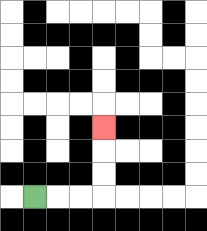{'start': '[1, 8]', 'end': '[4, 5]', 'path_directions': 'R,R,R,U,U,U', 'path_coordinates': '[[1, 8], [2, 8], [3, 8], [4, 8], [4, 7], [4, 6], [4, 5]]'}